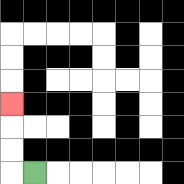{'start': '[1, 7]', 'end': '[0, 4]', 'path_directions': 'L,U,U,U', 'path_coordinates': '[[1, 7], [0, 7], [0, 6], [0, 5], [0, 4]]'}